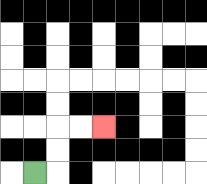{'start': '[1, 7]', 'end': '[4, 5]', 'path_directions': 'R,U,U,R,R', 'path_coordinates': '[[1, 7], [2, 7], [2, 6], [2, 5], [3, 5], [4, 5]]'}